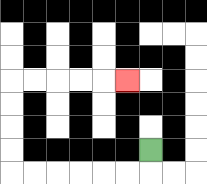{'start': '[6, 6]', 'end': '[5, 3]', 'path_directions': 'D,L,L,L,L,L,L,U,U,U,U,R,R,R,R,R', 'path_coordinates': '[[6, 6], [6, 7], [5, 7], [4, 7], [3, 7], [2, 7], [1, 7], [0, 7], [0, 6], [0, 5], [0, 4], [0, 3], [1, 3], [2, 3], [3, 3], [4, 3], [5, 3]]'}